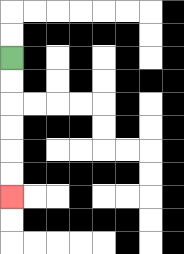{'start': '[0, 2]', 'end': '[0, 8]', 'path_directions': 'D,D,D,D,D,D', 'path_coordinates': '[[0, 2], [0, 3], [0, 4], [0, 5], [0, 6], [0, 7], [0, 8]]'}